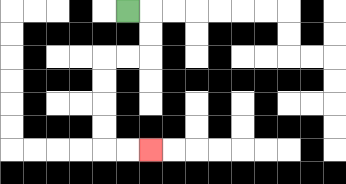{'start': '[5, 0]', 'end': '[6, 6]', 'path_directions': 'R,D,D,L,L,D,D,D,D,R,R', 'path_coordinates': '[[5, 0], [6, 0], [6, 1], [6, 2], [5, 2], [4, 2], [4, 3], [4, 4], [4, 5], [4, 6], [5, 6], [6, 6]]'}